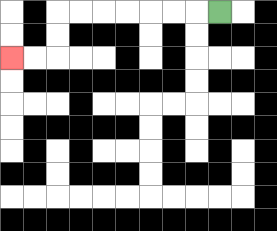{'start': '[9, 0]', 'end': '[0, 2]', 'path_directions': 'L,L,L,L,L,L,L,D,D,L,L', 'path_coordinates': '[[9, 0], [8, 0], [7, 0], [6, 0], [5, 0], [4, 0], [3, 0], [2, 0], [2, 1], [2, 2], [1, 2], [0, 2]]'}